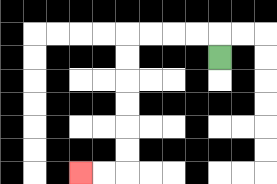{'start': '[9, 2]', 'end': '[3, 7]', 'path_directions': 'U,L,L,L,L,D,D,D,D,D,D,L,L', 'path_coordinates': '[[9, 2], [9, 1], [8, 1], [7, 1], [6, 1], [5, 1], [5, 2], [5, 3], [5, 4], [5, 5], [5, 6], [5, 7], [4, 7], [3, 7]]'}